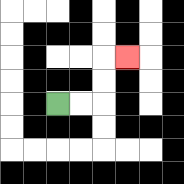{'start': '[2, 4]', 'end': '[5, 2]', 'path_directions': 'R,R,U,U,R', 'path_coordinates': '[[2, 4], [3, 4], [4, 4], [4, 3], [4, 2], [5, 2]]'}